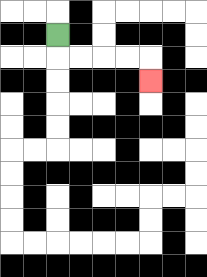{'start': '[2, 1]', 'end': '[6, 3]', 'path_directions': 'D,R,R,R,R,D', 'path_coordinates': '[[2, 1], [2, 2], [3, 2], [4, 2], [5, 2], [6, 2], [6, 3]]'}